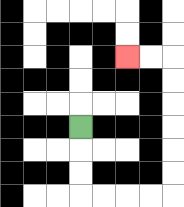{'start': '[3, 5]', 'end': '[5, 2]', 'path_directions': 'D,D,D,R,R,R,R,U,U,U,U,U,U,L,L', 'path_coordinates': '[[3, 5], [3, 6], [3, 7], [3, 8], [4, 8], [5, 8], [6, 8], [7, 8], [7, 7], [7, 6], [7, 5], [7, 4], [7, 3], [7, 2], [6, 2], [5, 2]]'}